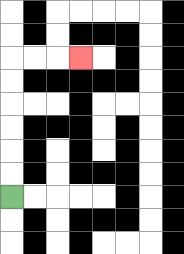{'start': '[0, 8]', 'end': '[3, 2]', 'path_directions': 'U,U,U,U,U,U,R,R,R', 'path_coordinates': '[[0, 8], [0, 7], [0, 6], [0, 5], [0, 4], [0, 3], [0, 2], [1, 2], [2, 2], [3, 2]]'}